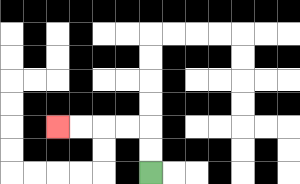{'start': '[6, 7]', 'end': '[2, 5]', 'path_directions': 'U,U,L,L,L,L', 'path_coordinates': '[[6, 7], [6, 6], [6, 5], [5, 5], [4, 5], [3, 5], [2, 5]]'}